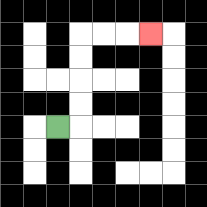{'start': '[2, 5]', 'end': '[6, 1]', 'path_directions': 'R,U,U,U,U,R,R,R', 'path_coordinates': '[[2, 5], [3, 5], [3, 4], [3, 3], [3, 2], [3, 1], [4, 1], [5, 1], [6, 1]]'}